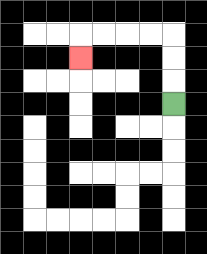{'start': '[7, 4]', 'end': '[3, 2]', 'path_directions': 'U,U,U,L,L,L,L,D', 'path_coordinates': '[[7, 4], [7, 3], [7, 2], [7, 1], [6, 1], [5, 1], [4, 1], [3, 1], [3, 2]]'}